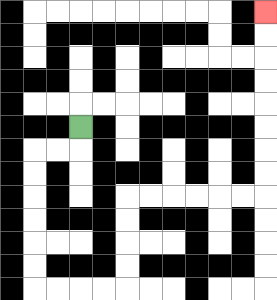{'start': '[3, 5]', 'end': '[11, 0]', 'path_directions': 'D,L,L,D,D,D,D,D,D,R,R,R,R,U,U,U,U,R,R,R,R,R,R,U,U,U,U,U,U,U,U', 'path_coordinates': '[[3, 5], [3, 6], [2, 6], [1, 6], [1, 7], [1, 8], [1, 9], [1, 10], [1, 11], [1, 12], [2, 12], [3, 12], [4, 12], [5, 12], [5, 11], [5, 10], [5, 9], [5, 8], [6, 8], [7, 8], [8, 8], [9, 8], [10, 8], [11, 8], [11, 7], [11, 6], [11, 5], [11, 4], [11, 3], [11, 2], [11, 1], [11, 0]]'}